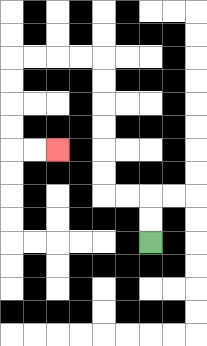{'start': '[6, 10]', 'end': '[2, 6]', 'path_directions': 'U,U,L,L,U,U,U,U,U,U,L,L,L,L,D,D,D,D,R,R', 'path_coordinates': '[[6, 10], [6, 9], [6, 8], [5, 8], [4, 8], [4, 7], [4, 6], [4, 5], [4, 4], [4, 3], [4, 2], [3, 2], [2, 2], [1, 2], [0, 2], [0, 3], [0, 4], [0, 5], [0, 6], [1, 6], [2, 6]]'}